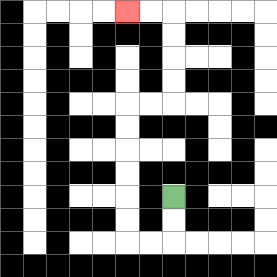{'start': '[7, 8]', 'end': '[5, 0]', 'path_directions': 'D,D,L,L,U,U,U,U,U,U,R,R,U,U,U,U,L,L', 'path_coordinates': '[[7, 8], [7, 9], [7, 10], [6, 10], [5, 10], [5, 9], [5, 8], [5, 7], [5, 6], [5, 5], [5, 4], [6, 4], [7, 4], [7, 3], [7, 2], [7, 1], [7, 0], [6, 0], [5, 0]]'}